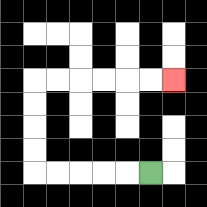{'start': '[6, 7]', 'end': '[7, 3]', 'path_directions': 'L,L,L,L,L,U,U,U,U,R,R,R,R,R,R', 'path_coordinates': '[[6, 7], [5, 7], [4, 7], [3, 7], [2, 7], [1, 7], [1, 6], [1, 5], [1, 4], [1, 3], [2, 3], [3, 3], [4, 3], [5, 3], [6, 3], [7, 3]]'}